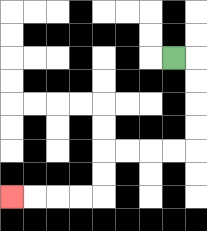{'start': '[7, 2]', 'end': '[0, 8]', 'path_directions': 'R,D,D,D,D,L,L,L,L,D,D,L,L,L,L', 'path_coordinates': '[[7, 2], [8, 2], [8, 3], [8, 4], [8, 5], [8, 6], [7, 6], [6, 6], [5, 6], [4, 6], [4, 7], [4, 8], [3, 8], [2, 8], [1, 8], [0, 8]]'}